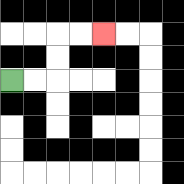{'start': '[0, 3]', 'end': '[4, 1]', 'path_directions': 'R,R,U,U,R,R', 'path_coordinates': '[[0, 3], [1, 3], [2, 3], [2, 2], [2, 1], [3, 1], [4, 1]]'}